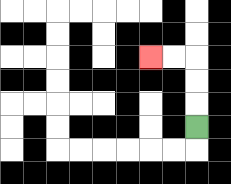{'start': '[8, 5]', 'end': '[6, 2]', 'path_directions': 'U,U,U,L,L', 'path_coordinates': '[[8, 5], [8, 4], [8, 3], [8, 2], [7, 2], [6, 2]]'}